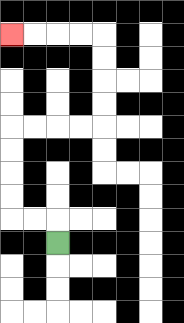{'start': '[2, 10]', 'end': '[0, 1]', 'path_directions': 'U,L,L,U,U,U,U,R,R,R,R,U,U,U,U,L,L,L,L', 'path_coordinates': '[[2, 10], [2, 9], [1, 9], [0, 9], [0, 8], [0, 7], [0, 6], [0, 5], [1, 5], [2, 5], [3, 5], [4, 5], [4, 4], [4, 3], [4, 2], [4, 1], [3, 1], [2, 1], [1, 1], [0, 1]]'}